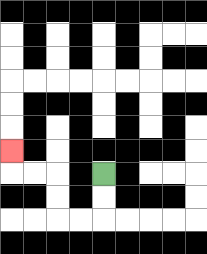{'start': '[4, 7]', 'end': '[0, 6]', 'path_directions': 'D,D,L,L,U,U,L,L,U', 'path_coordinates': '[[4, 7], [4, 8], [4, 9], [3, 9], [2, 9], [2, 8], [2, 7], [1, 7], [0, 7], [0, 6]]'}